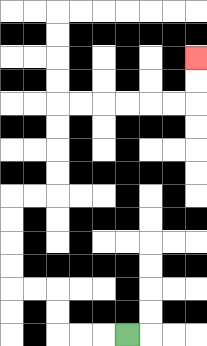{'start': '[5, 14]', 'end': '[8, 2]', 'path_directions': 'L,L,L,U,U,L,L,U,U,U,U,R,R,U,U,U,U,R,R,R,R,R,R,U,U', 'path_coordinates': '[[5, 14], [4, 14], [3, 14], [2, 14], [2, 13], [2, 12], [1, 12], [0, 12], [0, 11], [0, 10], [0, 9], [0, 8], [1, 8], [2, 8], [2, 7], [2, 6], [2, 5], [2, 4], [3, 4], [4, 4], [5, 4], [6, 4], [7, 4], [8, 4], [8, 3], [8, 2]]'}